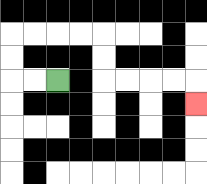{'start': '[2, 3]', 'end': '[8, 4]', 'path_directions': 'L,L,U,U,R,R,R,R,D,D,R,R,R,R,D', 'path_coordinates': '[[2, 3], [1, 3], [0, 3], [0, 2], [0, 1], [1, 1], [2, 1], [3, 1], [4, 1], [4, 2], [4, 3], [5, 3], [6, 3], [7, 3], [8, 3], [8, 4]]'}